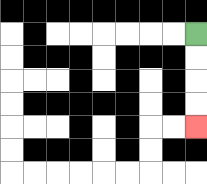{'start': '[8, 1]', 'end': '[8, 5]', 'path_directions': 'D,D,D,D', 'path_coordinates': '[[8, 1], [8, 2], [8, 3], [8, 4], [8, 5]]'}